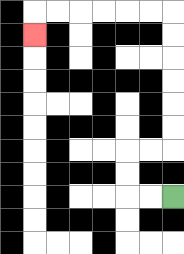{'start': '[7, 8]', 'end': '[1, 1]', 'path_directions': 'L,L,U,U,R,R,U,U,U,U,U,U,L,L,L,L,L,L,D', 'path_coordinates': '[[7, 8], [6, 8], [5, 8], [5, 7], [5, 6], [6, 6], [7, 6], [7, 5], [7, 4], [7, 3], [7, 2], [7, 1], [7, 0], [6, 0], [5, 0], [4, 0], [3, 0], [2, 0], [1, 0], [1, 1]]'}